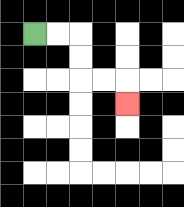{'start': '[1, 1]', 'end': '[5, 4]', 'path_directions': 'R,R,D,D,R,R,D', 'path_coordinates': '[[1, 1], [2, 1], [3, 1], [3, 2], [3, 3], [4, 3], [5, 3], [5, 4]]'}